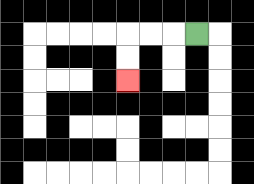{'start': '[8, 1]', 'end': '[5, 3]', 'path_directions': 'L,L,L,D,D', 'path_coordinates': '[[8, 1], [7, 1], [6, 1], [5, 1], [5, 2], [5, 3]]'}